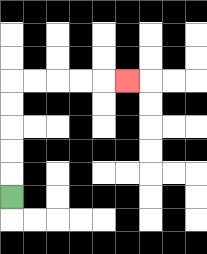{'start': '[0, 8]', 'end': '[5, 3]', 'path_directions': 'U,U,U,U,U,R,R,R,R,R', 'path_coordinates': '[[0, 8], [0, 7], [0, 6], [0, 5], [0, 4], [0, 3], [1, 3], [2, 3], [3, 3], [4, 3], [5, 3]]'}